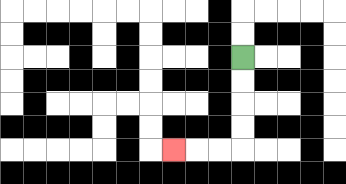{'start': '[10, 2]', 'end': '[7, 6]', 'path_directions': 'D,D,D,D,L,L,L', 'path_coordinates': '[[10, 2], [10, 3], [10, 4], [10, 5], [10, 6], [9, 6], [8, 6], [7, 6]]'}